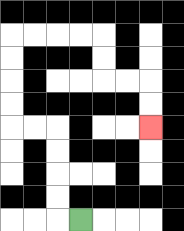{'start': '[3, 9]', 'end': '[6, 5]', 'path_directions': 'L,U,U,U,U,L,L,U,U,U,U,R,R,R,R,D,D,R,R,D,D', 'path_coordinates': '[[3, 9], [2, 9], [2, 8], [2, 7], [2, 6], [2, 5], [1, 5], [0, 5], [0, 4], [0, 3], [0, 2], [0, 1], [1, 1], [2, 1], [3, 1], [4, 1], [4, 2], [4, 3], [5, 3], [6, 3], [6, 4], [6, 5]]'}